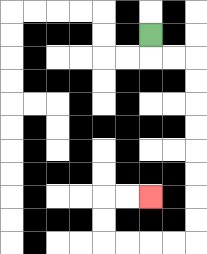{'start': '[6, 1]', 'end': '[6, 8]', 'path_directions': 'D,R,R,D,D,D,D,D,D,D,D,L,L,L,L,U,U,R,R', 'path_coordinates': '[[6, 1], [6, 2], [7, 2], [8, 2], [8, 3], [8, 4], [8, 5], [8, 6], [8, 7], [8, 8], [8, 9], [8, 10], [7, 10], [6, 10], [5, 10], [4, 10], [4, 9], [4, 8], [5, 8], [6, 8]]'}